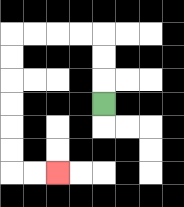{'start': '[4, 4]', 'end': '[2, 7]', 'path_directions': 'U,U,U,L,L,L,L,D,D,D,D,D,D,R,R', 'path_coordinates': '[[4, 4], [4, 3], [4, 2], [4, 1], [3, 1], [2, 1], [1, 1], [0, 1], [0, 2], [0, 3], [0, 4], [0, 5], [0, 6], [0, 7], [1, 7], [2, 7]]'}